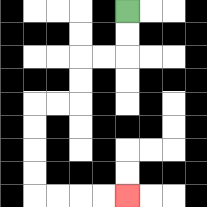{'start': '[5, 0]', 'end': '[5, 8]', 'path_directions': 'D,D,L,L,D,D,L,L,D,D,D,D,R,R,R,R', 'path_coordinates': '[[5, 0], [5, 1], [5, 2], [4, 2], [3, 2], [3, 3], [3, 4], [2, 4], [1, 4], [1, 5], [1, 6], [1, 7], [1, 8], [2, 8], [3, 8], [4, 8], [5, 8]]'}